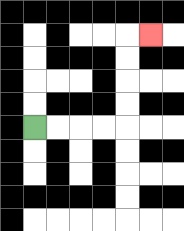{'start': '[1, 5]', 'end': '[6, 1]', 'path_directions': 'R,R,R,R,U,U,U,U,R', 'path_coordinates': '[[1, 5], [2, 5], [3, 5], [4, 5], [5, 5], [5, 4], [5, 3], [5, 2], [5, 1], [6, 1]]'}